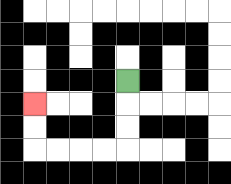{'start': '[5, 3]', 'end': '[1, 4]', 'path_directions': 'D,D,D,L,L,L,L,U,U', 'path_coordinates': '[[5, 3], [5, 4], [5, 5], [5, 6], [4, 6], [3, 6], [2, 6], [1, 6], [1, 5], [1, 4]]'}